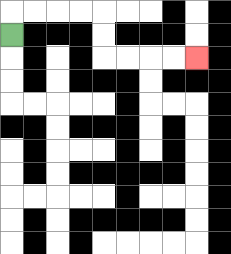{'start': '[0, 1]', 'end': '[8, 2]', 'path_directions': 'U,R,R,R,R,D,D,R,R,R,R', 'path_coordinates': '[[0, 1], [0, 0], [1, 0], [2, 0], [3, 0], [4, 0], [4, 1], [4, 2], [5, 2], [6, 2], [7, 2], [8, 2]]'}